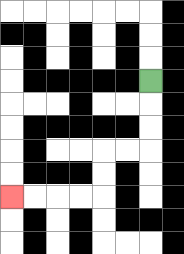{'start': '[6, 3]', 'end': '[0, 8]', 'path_directions': 'D,D,D,L,L,D,D,L,L,L,L', 'path_coordinates': '[[6, 3], [6, 4], [6, 5], [6, 6], [5, 6], [4, 6], [4, 7], [4, 8], [3, 8], [2, 8], [1, 8], [0, 8]]'}